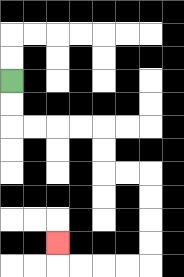{'start': '[0, 3]', 'end': '[2, 10]', 'path_directions': 'D,D,R,R,R,R,D,D,R,R,D,D,D,D,L,L,L,L,U', 'path_coordinates': '[[0, 3], [0, 4], [0, 5], [1, 5], [2, 5], [3, 5], [4, 5], [4, 6], [4, 7], [5, 7], [6, 7], [6, 8], [6, 9], [6, 10], [6, 11], [5, 11], [4, 11], [3, 11], [2, 11], [2, 10]]'}